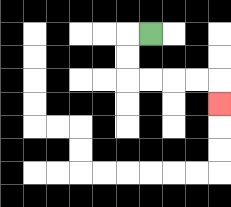{'start': '[6, 1]', 'end': '[9, 4]', 'path_directions': 'L,D,D,R,R,R,R,D', 'path_coordinates': '[[6, 1], [5, 1], [5, 2], [5, 3], [6, 3], [7, 3], [8, 3], [9, 3], [9, 4]]'}